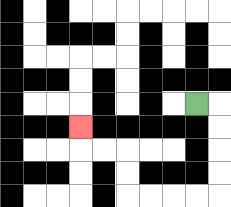{'start': '[8, 4]', 'end': '[3, 5]', 'path_directions': 'R,D,D,D,D,L,L,L,L,U,U,L,L,U', 'path_coordinates': '[[8, 4], [9, 4], [9, 5], [9, 6], [9, 7], [9, 8], [8, 8], [7, 8], [6, 8], [5, 8], [5, 7], [5, 6], [4, 6], [3, 6], [3, 5]]'}